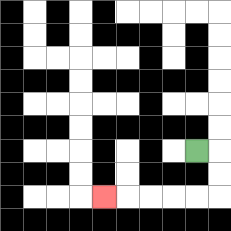{'start': '[8, 6]', 'end': '[4, 8]', 'path_directions': 'R,D,D,L,L,L,L,L', 'path_coordinates': '[[8, 6], [9, 6], [9, 7], [9, 8], [8, 8], [7, 8], [6, 8], [5, 8], [4, 8]]'}